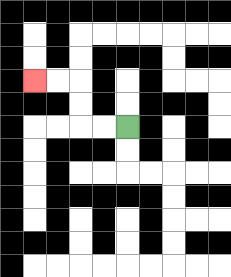{'start': '[5, 5]', 'end': '[1, 3]', 'path_directions': 'L,L,U,U,L,L', 'path_coordinates': '[[5, 5], [4, 5], [3, 5], [3, 4], [3, 3], [2, 3], [1, 3]]'}